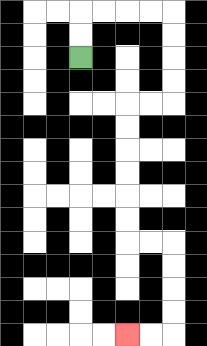{'start': '[3, 2]', 'end': '[5, 14]', 'path_directions': 'U,U,R,R,R,R,D,D,D,D,L,L,D,D,D,D,D,D,R,R,D,D,D,D,L,L', 'path_coordinates': '[[3, 2], [3, 1], [3, 0], [4, 0], [5, 0], [6, 0], [7, 0], [7, 1], [7, 2], [7, 3], [7, 4], [6, 4], [5, 4], [5, 5], [5, 6], [5, 7], [5, 8], [5, 9], [5, 10], [6, 10], [7, 10], [7, 11], [7, 12], [7, 13], [7, 14], [6, 14], [5, 14]]'}